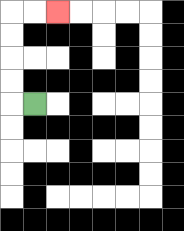{'start': '[1, 4]', 'end': '[2, 0]', 'path_directions': 'L,U,U,U,U,R,R', 'path_coordinates': '[[1, 4], [0, 4], [0, 3], [0, 2], [0, 1], [0, 0], [1, 0], [2, 0]]'}